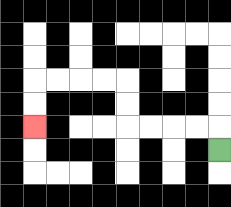{'start': '[9, 6]', 'end': '[1, 5]', 'path_directions': 'U,L,L,L,L,U,U,L,L,L,L,D,D', 'path_coordinates': '[[9, 6], [9, 5], [8, 5], [7, 5], [6, 5], [5, 5], [5, 4], [5, 3], [4, 3], [3, 3], [2, 3], [1, 3], [1, 4], [1, 5]]'}